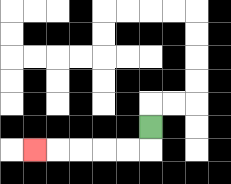{'start': '[6, 5]', 'end': '[1, 6]', 'path_directions': 'D,L,L,L,L,L', 'path_coordinates': '[[6, 5], [6, 6], [5, 6], [4, 6], [3, 6], [2, 6], [1, 6]]'}